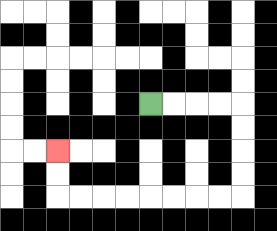{'start': '[6, 4]', 'end': '[2, 6]', 'path_directions': 'R,R,R,R,D,D,D,D,L,L,L,L,L,L,L,L,U,U', 'path_coordinates': '[[6, 4], [7, 4], [8, 4], [9, 4], [10, 4], [10, 5], [10, 6], [10, 7], [10, 8], [9, 8], [8, 8], [7, 8], [6, 8], [5, 8], [4, 8], [3, 8], [2, 8], [2, 7], [2, 6]]'}